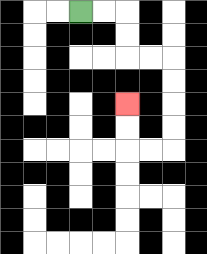{'start': '[3, 0]', 'end': '[5, 4]', 'path_directions': 'R,R,D,D,R,R,D,D,D,D,L,L,U,U', 'path_coordinates': '[[3, 0], [4, 0], [5, 0], [5, 1], [5, 2], [6, 2], [7, 2], [7, 3], [7, 4], [7, 5], [7, 6], [6, 6], [5, 6], [5, 5], [5, 4]]'}